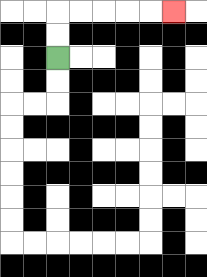{'start': '[2, 2]', 'end': '[7, 0]', 'path_directions': 'U,U,R,R,R,R,R', 'path_coordinates': '[[2, 2], [2, 1], [2, 0], [3, 0], [4, 0], [5, 0], [6, 0], [7, 0]]'}